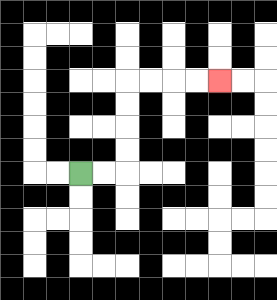{'start': '[3, 7]', 'end': '[9, 3]', 'path_directions': 'R,R,U,U,U,U,R,R,R,R', 'path_coordinates': '[[3, 7], [4, 7], [5, 7], [5, 6], [5, 5], [5, 4], [5, 3], [6, 3], [7, 3], [8, 3], [9, 3]]'}